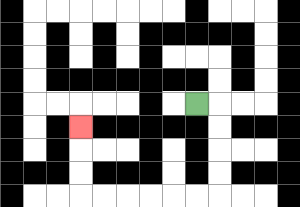{'start': '[8, 4]', 'end': '[3, 5]', 'path_directions': 'R,D,D,D,D,L,L,L,L,L,L,U,U,U', 'path_coordinates': '[[8, 4], [9, 4], [9, 5], [9, 6], [9, 7], [9, 8], [8, 8], [7, 8], [6, 8], [5, 8], [4, 8], [3, 8], [3, 7], [3, 6], [3, 5]]'}